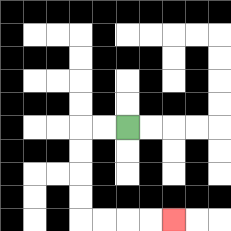{'start': '[5, 5]', 'end': '[7, 9]', 'path_directions': 'L,L,D,D,D,D,R,R,R,R', 'path_coordinates': '[[5, 5], [4, 5], [3, 5], [3, 6], [3, 7], [3, 8], [3, 9], [4, 9], [5, 9], [6, 9], [7, 9]]'}